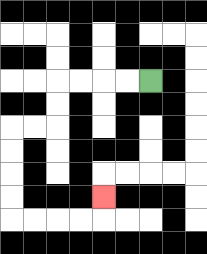{'start': '[6, 3]', 'end': '[4, 8]', 'path_directions': 'L,L,L,L,D,D,L,L,D,D,D,D,R,R,R,R,U', 'path_coordinates': '[[6, 3], [5, 3], [4, 3], [3, 3], [2, 3], [2, 4], [2, 5], [1, 5], [0, 5], [0, 6], [0, 7], [0, 8], [0, 9], [1, 9], [2, 9], [3, 9], [4, 9], [4, 8]]'}